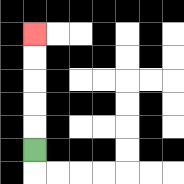{'start': '[1, 6]', 'end': '[1, 1]', 'path_directions': 'U,U,U,U,U', 'path_coordinates': '[[1, 6], [1, 5], [1, 4], [1, 3], [1, 2], [1, 1]]'}